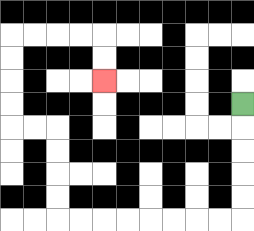{'start': '[10, 4]', 'end': '[4, 3]', 'path_directions': 'D,D,D,D,D,L,L,L,L,L,L,L,L,U,U,U,U,L,L,U,U,U,U,R,R,R,R,D,D', 'path_coordinates': '[[10, 4], [10, 5], [10, 6], [10, 7], [10, 8], [10, 9], [9, 9], [8, 9], [7, 9], [6, 9], [5, 9], [4, 9], [3, 9], [2, 9], [2, 8], [2, 7], [2, 6], [2, 5], [1, 5], [0, 5], [0, 4], [0, 3], [0, 2], [0, 1], [1, 1], [2, 1], [3, 1], [4, 1], [4, 2], [4, 3]]'}